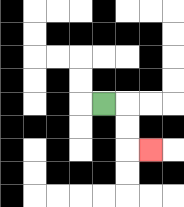{'start': '[4, 4]', 'end': '[6, 6]', 'path_directions': 'R,D,D,R', 'path_coordinates': '[[4, 4], [5, 4], [5, 5], [5, 6], [6, 6]]'}